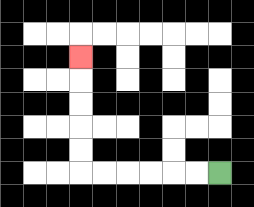{'start': '[9, 7]', 'end': '[3, 2]', 'path_directions': 'L,L,L,L,L,L,U,U,U,U,U', 'path_coordinates': '[[9, 7], [8, 7], [7, 7], [6, 7], [5, 7], [4, 7], [3, 7], [3, 6], [3, 5], [3, 4], [3, 3], [3, 2]]'}